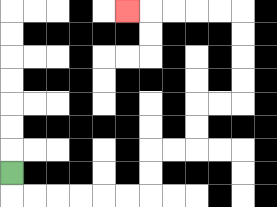{'start': '[0, 7]', 'end': '[5, 0]', 'path_directions': 'D,R,R,R,R,R,R,U,U,R,R,U,U,R,R,U,U,U,U,L,L,L,L,L', 'path_coordinates': '[[0, 7], [0, 8], [1, 8], [2, 8], [3, 8], [4, 8], [5, 8], [6, 8], [6, 7], [6, 6], [7, 6], [8, 6], [8, 5], [8, 4], [9, 4], [10, 4], [10, 3], [10, 2], [10, 1], [10, 0], [9, 0], [8, 0], [7, 0], [6, 0], [5, 0]]'}